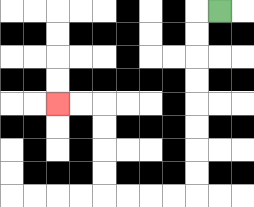{'start': '[9, 0]', 'end': '[2, 4]', 'path_directions': 'L,D,D,D,D,D,D,D,D,L,L,L,L,U,U,U,U,L,L', 'path_coordinates': '[[9, 0], [8, 0], [8, 1], [8, 2], [8, 3], [8, 4], [8, 5], [8, 6], [8, 7], [8, 8], [7, 8], [6, 8], [5, 8], [4, 8], [4, 7], [4, 6], [4, 5], [4, 4], [3, 4], [2, 4]]'}